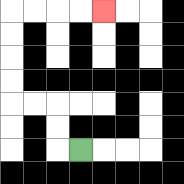{'start': '[3, 6]', 'end': '[4, 0]', 'path_directions': 'L,U,U,L,L,U,U,U,U,R,R,R,R', 'path_coordinates': '[[3, 6], [2, 6], [2, 5], [2, 4], [1, 4], [0, 4], [0, 3], [0, 2], [0, 1], [0, 0], [1, 0], [2, 0], [3, 0], [4, 0]]'}